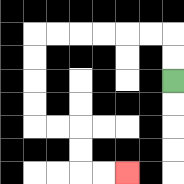{'start': '[7, 3]', 'end': '[5, 7]', 'path_directions': 'U,U,L,L,L,L,L,L,D,D,D,D,R,R,D,D,R,R', 'path_coordinates': '[[7, 3], [7, 2], [7, 1], [6, 1], [5, 1], [4, 1], [3, 1], [2, 1], [1, 1], [1, 2], [1, 3], [1, 4], [1, 5], [2, 5], [3, 5], [3, 6], [3, 7], [4, 7], [5, 7]]'}